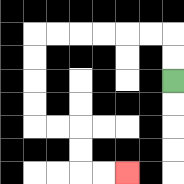{'start': '[7, 3]', 'end': '[5, 7]', 'path_directions': 'U,U,L,L,L,L,L,L,D,D,D,D,R,R,D,D,R,R', 'path_coordinates': '[[7, 3], [7, 2], [7, 1], [6, 1], [5, 1], [4, 1], [3, 1], [2, 1], [1, 1], [1, 2], [1, 3], [1, 4], [1, 5], [2, 5], [3, 5], [3, 6], [3, 7], [4, 7], [5, 7]]'}